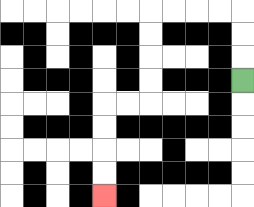{'start': '[10, 3]', 'end': '[4, 8]', 'path_directions': 'U,U,U,L,L,L,L,D,D,D,D,L,L,D,D,D,D', 'path_coordinates': '[[10, 3], [10, 2], [10, 1], [10, 0], [9, 0], [8, 0], [7, 0], [6, 0], [6, 1], [6, 2], [6, 3], [6, 4], [5, 4], [4, 4], [4, 5], [4, 6], [4, 7], [4, 8]]'}